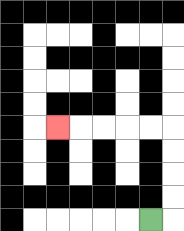{'start': '[6, 9]', 'end': '[2, 5]', 'path_directions': 'R,U,U,U,U,L,L,L,L,L', 'path_coordinates': '[[6, 9], [7, 9], [7, 8], [7, 7], [7, 6], [7, 5], [6, 5], [5, 5], [4, 5], [3, 5], [2, 5]]'}